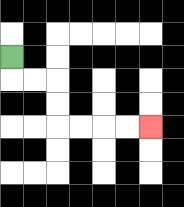{'start': '[0, 2]', 'end': '[6, 5]', 'path_directions': 'D,R,R,D,D,R,R,R,R', 'path_coordinates': '[[0, 2], [0, 3], [1, 3], [2, 3], [2, 4], [2, 5], [3, 5], [4, 5], [5, 5], [6, 5]]'}